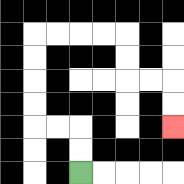{'start': '[3, 7]', 'end': '[7, 5]', 'path_directions': 'U,U,L,L,U,U,U,U,R,R,R,R,D,D,R,R,D,D', 'path_coordinates': '[[3, 7], [3, 6], [3, 5], [2, 5], [1, 5], [1, 4], [1, 3], [1, 2], [1, 1], [2, 1], [3, 1], [4, 1], [5, 1], [5, 2], [5, 3], [6, 3], [7, 3], [7, 4], [7, 5]]'}